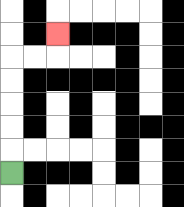{'start': '[0, 7]', 'end': '[2, 1]', 'path_directions': 'U,U,U,U,U,R,R,U', 'path_coordinates': '[[0, 7], [0, 6], [0, 5], [0, 4], [0, 3], [0, 2], [1, 2], [2, 2], [2, 1]]'}